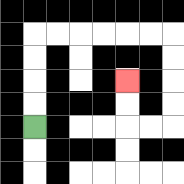{'start': '[1, 5]', 'end': '[5, 3]', 'path_directions': 'U,U,U,U,R,R,R,R,R,R,D,D,D,D,L,L,U,U', 'path_coordinates': '[[1, 5], [1, 4], [1, 3], [1, 2], [1, 1], [2, 1], [3, 1], [4, 1], [5, 1], [6, 1], [7, 1], [7, 2], [7, 3], [7, 4], [7, 5], [6, 5], [5, 5], [5, 4], [5, 3]]'}